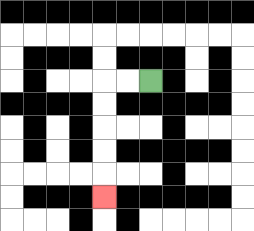{'start': '[6, 3]', 'end': '[4, 8]', 'path_directions': 'L,L,D,D,D,D,D', 'path_coordinates': '[[6, 3], [5, 3], [4, 3], [4, 4], [4, 5], [4, 6], [4, 7], [4, 8]]'}